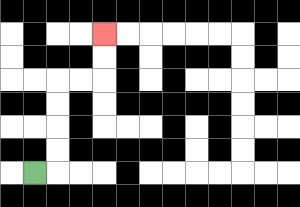{'start': '[1, 7]', 'end': '[4, 1]', 'path_directions': 'R,U,U,U,U,R,R,U,U', 'path_coordinates': '[[1, 7], [2, 7], [2, 6], [2, 5], [2, 4], [2, 3], [3, 3], [4, 3], [4, 2], [4, 1]]'}